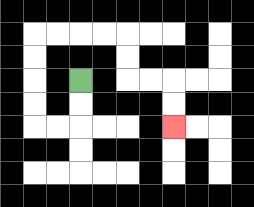{'start': '[3, 3]', 'end': '[7, 5]', 'path_directions': 'D,D,L,L,U,U,U,U,R,R,R,R,D,D,R,R,D,D', 'path_coordinates': '[[3, 3], [3, 4], [3, 5], [2, 5], [1, 5], [1, 4], [1, 3], [1, 2], [1, 1], [2, 1], [3, 1], [4, 1], [5, 1], [5, 2], [5, 3], [6, 3], [7, 3], [7, 4], [7, 5]]'}